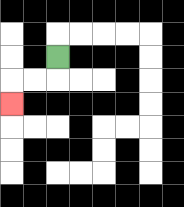{'start': '[2, 2]', 'end': '[0, 4]', 'path_directions': 'D,L,L,D', 'path_coordinates': '[[2, 2], [2, 3], [1, 3], [0, 3], [0, 4]]'}